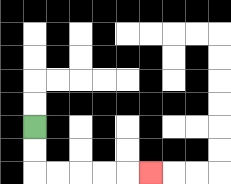{'start': '[1, 5]', 'end': '[6, 7]', 'path_directions': 'D,D,R,R,R,R,R', 'path_coordinates': '[[1, 5], [1, 6], [1, 7], [2, 7], [3, 7], [4, 7], [5, 7], [6, 7]]'}